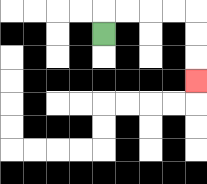{'start': '[4, 1]', 'end': '[8, 3]', 'path_directions': 'U,R,R,R,R,D,D,D', 'path_coordinates': '[[4, 1], [4, 0], [5, 0], [6, 0], [7, 0], [8, 0], [8, 1], [8, 2], [8, 3]]'}